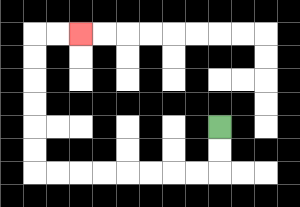{'start': '[9, 5]', 'end': '[3, 1]', 'path_directions': 'D,D,L,L,L,L,L,L,L,L,U,U,U,U,U,U,R,R', 'path_coordinates': '[[9, 5], [9, 6], [9, 7], [8, 7], [7, 7], [6, 7], [5, 7], [4, 7], [3, 7], [2, 7], [1, 7], [1, 6], [1, 5], [1, 4], [1, 3], [1, 2], [1, 1], [2, 1], [3, 1]]'}